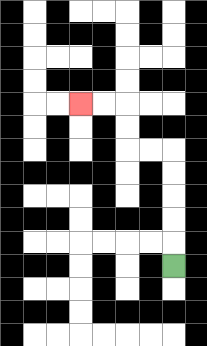{'start': '[7, 11]', 'end': '[3, 4]', 'path_directions': 'U,U,U,U,U,L,L,U,U,L,L', 'path_coordinates': '[[7, 11], [7, 10], [7, 9], [7, 8], [7, 7], [7, 6], [6, 6], [5, 6], [5, 5], [5, 4], [4, 4], [3, 4]]'}